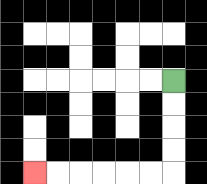{'start': '[7, 3]', 'end': '[1, 7]', 'path_directions': 'D,D,D,D,L,L,L,L,L,L', 'path_coordinates': '[[7, 3], [7, 4], [7, 5], [7, 6], [7, 7], [6, 7], [5, 7], [4, 7], [3, 7], [2, 7], [1, 7]]'}